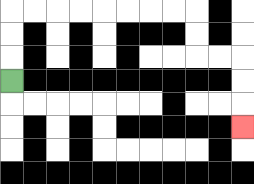{'start': '[0, 3]', 'end': '[10, 5]', 'path_directions': 'U,U,U,R,R,R,R,R,R,R,R,D,D,R,R,D,D,D', 'path_coordinates': '[[0, 3], [0, 2], [0, 1], [0, 0], [1, 0], [2, 0], [3, 0], [4, 0], [5, 0], [6, 0], [7, 0], [8, 0], [8, 1], [8, 2], [9, 2], [10, 2], [10, 3], [10, 4], [10, 5]]'}